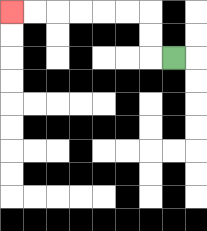{'start': '[7, 2]', 'end': '[0, 0]', 'path_directions': 'L,U,U,L,L,L,L,L,L', 'path_coordinates': '[[7, 2], [6, 2], [6, 1], [6, 0], [5, 0], [4, 0], [3, 0], [2, 0], [1, 0], [0, 0]]'}